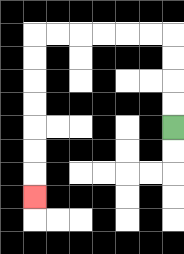{'start': '[7, 5]', 'end': '[1, 8]', 'path_directions': 'U,U,U,U,L,L,L,L,L,L,D,D,D,D,D,D,D', 'path_coordinates': '[[7, 5], [7, 4], [7, 3], [7, 2], [7, 1], [6, 1], [5, 1], [4, 1], [3, 1], [2, 1], [1, 1], [1, 2], [1, 3], [1, 4], [1, 5], [1, 6], [1, 7], [1, 8]]'}